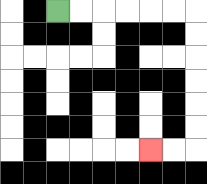{'start': '[2, 0]', 'end': '[6, 6]', 'path_directions': 'R,R,R,R,R,R,D,D,D,D,D,D,L,L', 'path_coordinates': '[[2, 0], [3, 0], [4, 0], [5, 0], [6, 0], [7, 0], [8, 0], [8, 1], [8, 2], [8, 3], [8, 4], [8, 5], [8, 6], [7, 6], [6, 6]]'}